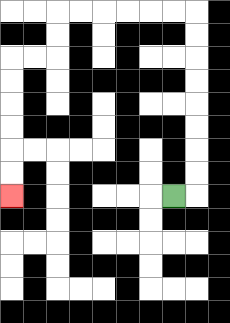{'start': '[7, 8]', 'end': '[0, 8]', 'path_directions': 'R,U,U,U,U,U,U,U,U,L,L,L,L,L,L,D,D,L,L,D,D,D,D,D,D', 'path_coordinates': '[[7, 8], [8, 8], [8, 7], [8, 6], [8, 5], [8, 4], [8, 3], [8, 2], [8, 1], [8, 0], [7, 0], [6, 0], [5, 0], [4, 0], [3, 0], [2, 0], [2, 1], [2, 2], [1, 2], [0, 2], [0, 3], [0, 4], [0, 5], [0, 6], [0, 7], [0, 8]]'}